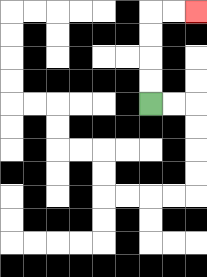{'start': '[6, 4]', 'end': '[8, 0]', 'path_directions': 'U,U,U,U,R,R', 'path_coordinates': '[[6, 4], [6, 3], [6, 2], [6, 1], [6, 0], [7, 0], [8, 0]]'}